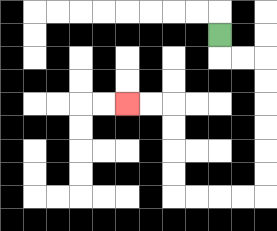{'start': '[9, 1]', 'end': '[5, 4]', 'path_directions': 'D,R,R,D,D,D,D,D,D,L,L,L,L,U,U,U,U,L,L', 'path_coordinates': '[[9, 1], [9, 2], [10, 2], [11, 2], [11, 3], [11, 4], [11, 5], [11, 6], [11, 7], [11, 8], [10, 8], [9, 8], [8, 8], [7, 8], [7, 7], [7, 6], [7, 5], [7, 4], [6, 4], [5, 4]]'}